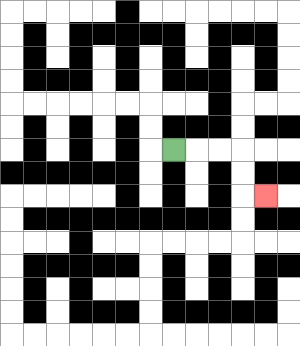{'start': '[7, 6]', 'end': '[11, 8]', 'path_directions': 'R,R,R,D,D,R', 'path_coordinates': '[[7, 6], [8, 6], [9, 6], [10, 6], [10, 7], [10, 8], [11, 8]]'}